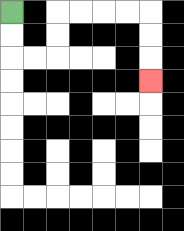{'start': '[0, 0]', 'end': '[6, 3]', 'path_directions': 'D,D,R,R,U,U,R,R,R,R,D,D,D', 'path_coordinates': '[[0, 0], [0, 1], [0, 2], [1, 2], [2, 2], [2, 1], [2, 0], [3, 0], [4, 0], [5, 0], [6, 0], [6, 1], [6, 2], [6, 3]]'}